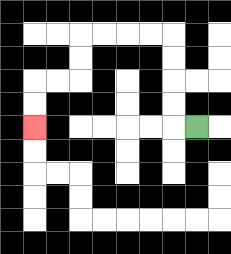{'start': '[8, 5]', 'end': '[1, 5]', 'path_directions': 'L,U,U,U,U,L,L,L,L,D,D,L,L,D,D', 'path_coordinates': '[[8, 5], [7, 5], [7, 4], [7, 3], [7, 2], [7, 1], [6, 1], [5, 1], [4, 1], [3, 1], [3, 2], [3, 3], [2, 3], [1, 3], [1, 4], [1, 5]]'}